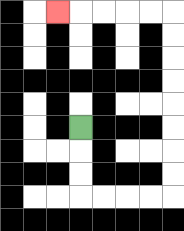{'start': '[3, 5]', 'end': '[2, 0]', 'path_directions': 'D,D,D,R,R,R,R,U,U,U,U,U,U,U,U,L,L,L,L,L', 'path_coordinates': '[[3, 5], [3, 6], [3, 7], [3, 8], [4, 8], [5, 8], [6, 8], [7, 8], [7, 7], [7, 6], [7, 5], [7, 4], [7, 3], [7, 2], [7, 1], [7, 0], [6, 0], [5, 0], [4, 0], [3, 0], [2, 0]]'}